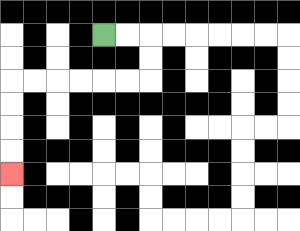{'start': '[4, 1]', 'end': '[0, 7]', 'path_directions': 'R,R,D,D,L,L,L,L,L,L,D,D,D,D', 'path_coordinates': '[[4, 1], [5, 1], [6, 1], [6, 2], [6, 3], [5, 3], [4, 3], [3, 3], [2, 3], [1, 3], [0, 3], [0, 4], [0, 5], [0, 6], [0, 7]]'}